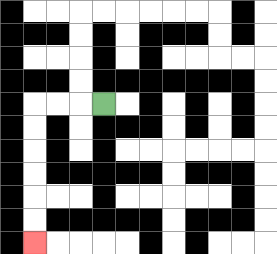{'start': '[4, 4]', 'end': '[1, 10]', 'path_directions': 'L,L,L,D,D,D,D,D,D', 'path_coordinates': '[[4, 4], [3, 4], [2, 4], [1, 4], [1, 5], [1, 6], [1, 7], [1, 8], [1, 9], [1, 10]]'}